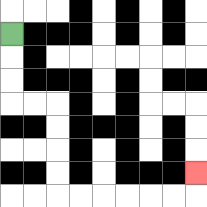{'start': '[0, 1]', 'end': '[8, 7]', 'path_directions': 'D,D,D,R,R,D,D,D,D,R,R,R,R,R,R,U', 'path_coordinates': '[[0, 1], [0, 2], [0, 3], [0, 4], [1, 4], [2, 4], [2, 5], [2, 6], [2, 7], [2, 8], [3, 8], [4, 8], [5, 8], [6, 8], [7, 8], [8, 8], [8, 7]]'}